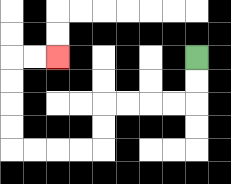{'start': '[8, 2]', 'end': '[2, 2]', 'path_directions': 'D,D,L,L,L,L,D,D,L,L,L,L,U,U,U,U,R,R', 'path_coordinates': '[[8, 2], [8, 3], [8, 4], [7, 4], [6, 4], [5, 4], [4, 4], [4, 5], [4, 6], [3, 6], [2, 6], [1, 6], [0, 6], [0, 5], [0, 4], [0, 3], [0, 2], [1, 2], [2, 2]]'}